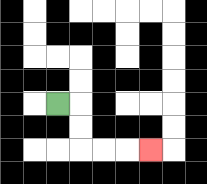{'start': '[2, 4]', 'end': '[6, 6]', 'path_directions': 'R,D,D,R,R,R', 'path_coordinates': '[[2, 4], [3, 4], [3, 5], [3, 6], [4, 6], [5, 6], [6, 6]]'}